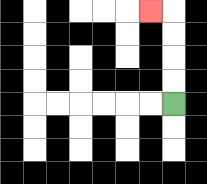{'start': '[7, 4]', 'end': '[6, 0]', 'path_directions': 'U,U,U,U,L', 'path_coordinates': '[[7, 4], [7, 3], [7, 2], [7, 1], [7, 0], [6, 0]]'}